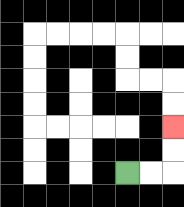{'start': '[5, 7]', 'end': '[7, 5]', 'path_directions': 'R,R,U,U', 'path_coordinates': '[[5, 7], [6, 7], [7, 7], [7, 6], [7, 5]]'}